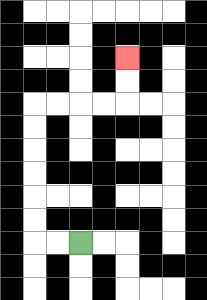{'start': '[3, 10]', 'end': '[5, 2]', 'path_directions': 'L,L,U,U,U,U,U,U,R,R,R,R,U,U', 'path_coordinates': '[[3, 10], [2, 10], [1, 10], [1, 9], [1, 8], [1, 7], [1, 6], [1, 5], [1, 4], [2, 4], [3, 4], [4, 4], [5, 4], [5, 3], [5, 2]]'}